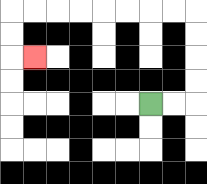{'start': '[6, 4]', 'end': '[1, 2]', 'path_directions': 'R,R,U,U,U,U,L,L,L,L,L,L,L,L,D,D,R', 'path_coordinates': '[[6, 4], [7, 4], [8, 4], [8, 3], [8, 2], [8, 1], [8, 0], [7, 0], [6, 0], [5, 0], [4, 0], [3, 0], [2, 0], [1, 0], [0, 0], [0, 1], [0, 2], [1, 2]]'}